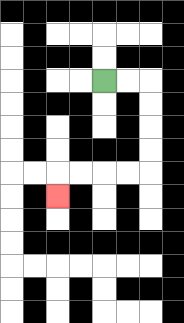{'start': '[4, 3]', 'end': '[2, 8]', 'path_directions': 'R,R,D,D,D,D,L,L,L,L,D', 'path_coordinates': '[[4, 3], [5, 3], [6, 3], [6, 4], [6, 5], [6, 6], [6, 7], [5, 7], [4, 7], [3, 7], [2, 7], [2, 8]]'}